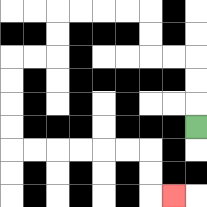{'start': '[8, 5]', 'end': '[7, 8]', 'path_directions': 'U,U,U,L,L,U,U,L,L,L,L,D,D,L,L,D,D,D,D,R,R,R,R,R,R,D,D,R', 'path_coordinates': '[[8, 5], [8, 4], [8, 3], [8, 2], [7, 2], [6, 2], [6, 1], [6, 0], [5, 0], [4, 0], [3, 0], [2, 0], [2, 1], [2, 2], [1, 2], [0, 2], [0, 3], [0, 4], [0, 5], [0, 6], [1, 6], [2, 6], [3, 6], [4, 6], [5, 6], [6, 6], [6, 7], [6, 8], [7, 8]]'}